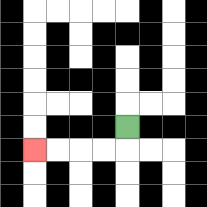{'start': '[5, 5]', 'end': '[1, 6]', 'path_directions': 'D,L,L,L,L', 'path_coordinates': '[[5, 5], [5, 6], [4, 6], [3, 6], [2, 6], [1, 6]]'}